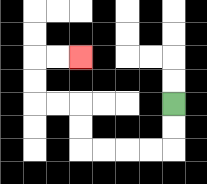{'start': '[7, 4]', 'end': '[3, 2]', 'path_directions': 'D,D,L,L,L,L,U,U,L,L,U,U,R,R', 'path_coordinates': '[[7, 4], [7, 5], [7, 6], [6, 6], [5, 6], [4, 6], [3, 6], [3, 5], [3, 4], [2, 4], [1, 4], [1, 3], [1, 2], [2, 2], [3, 2]]'}